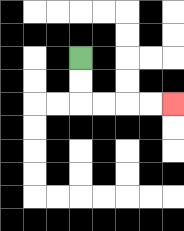{'start': '[3, 2]', 'end': '[7, 4]', 'path_directions': 'D,D,R,R,R,R', 'path_coordinates': '[[3, 2], [3, 3], [3, 4], [4, 4], [5, 4], [6, 4], [7, 4]]'}